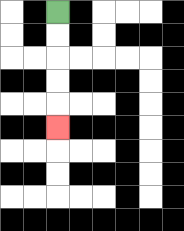{'start': '[2, 0]', 'end': '[2, 5]', 'path_directions': 'D,D,D,D,D', 'path_coordinates': '[[2, 0], [2, 1], [2, 2], [2, 3], [2, 4], [2, 5]]'}